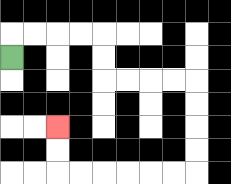{'start': '[0, 2]', 'end': '[2, 5]', 'path_directions': 'U,R,R,R,R,D,D,R,R,R,R,D,D,D,D,L,L,L,L,L,L,U,U', 'path_coordinates': '[[0, 2], [0, 1], [1, 1], [2, 1], [3, 1], [4, 1], [4, 2], [4, 3], [5, 3], [6, 3], [7, 3], [8, 3], [8, 4], [8, 5], [8, 6], [8, 7], [7, 7], [6, 7], [5, 7], [4, 7], [3, 7], [2, 7], [2, 6], [2, 5]]'}